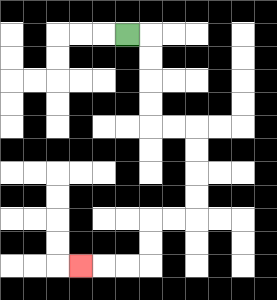{'start': '[5, 1]', 'end': '[3, 11]', 'path_directions': 'R,D,D,D,D,R,R,D,D,D,D,L,L,D,D,L,L,L', 'path_coordinates': '[[5, 1], [6, 1], [6, 2], [6, 3], [6, 4], [6, 5], [7, 5], [8, 5], [8, 6], [8, 7], [8, 8], [8, 9], [7, 9], [6, 9], [6, 10], [6, 11], [5, 11], [4, 11], [3, 11]]'}